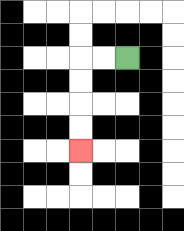{'start': '[5, 2]', 'end': '[3, 6]', 'path_directions': 'L,L,D,D,D,D', 'path_coordinates': '[[5, 2], [4, 2], [3, 2], [3, 3], [3, 4], [3, 5], [3, 6]]'}